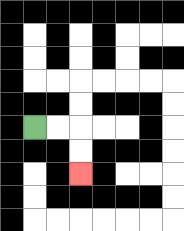{'start': '[1, 5]', 'end': '[3, 7]', 'path_directions': 'R,R,D,D', 'path_coordinates': '[[1, 5], [2, 5], [3, 5], [3, 6], [3, 7]]'}